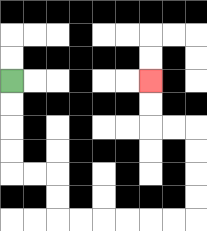{'start': '[0, 3]', 'end': '[6, 3]', 'path_directions': 'D,D,D,D,R,R,D,D,R,R,R,R,R,R,U,U,U,U,L,L,U,U', 'path_coordinates': '[[0, 3], [0, 4], [0, 5], [0, 6], [0, 7], [1, 7], [2, 7], [2, 8], [2, 9], [3, 9], [4, 9], [5, 9], [6, 9], [7, 9], [8, 9], [8, 8], [8, 7], [8, 6], [8, 5], [7, 5], [6, 5], [6, 4], [6, 3]]'}